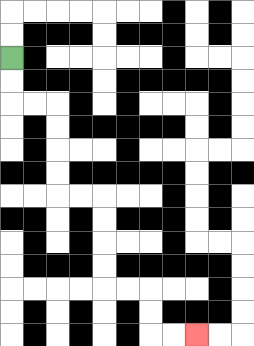{'start': '[0, 2]', 'end': '[8, 14]', 'path_directions': 'D,D,R,R,D,D,D,D,R,R,D,D,D,D,R,R,D,D,R,R', 'path_coordinates': '[[0, 2], [0, 3], [0, 4], [1, 4], [2, 4], [2, 5], [2, 6], [2, 7], [2, 8], [3, 8], [4, 8], [4, 9], [4, 10], [4, 11], [4, 12], [5, 12], [6, 12], [6, 13], [6, 14], [7, 14], [8, 14]]'}